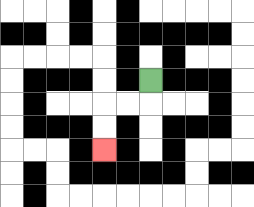{'start': '[6, 3]', 'end': '[4, 6]', 'path_directions': 'D,L,L,D,D', 'path_coordinates': '[[6, 3], [6, 4], [5, 4], [4, 4], [4, 5], [4, 6]]'}